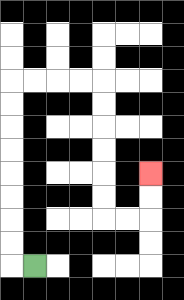{'start': '[1, 11]', 'end': '[6, 7]', 'path_directions': 'L,U,U,U,U,U,U,U,U,R,R,R,R,D,D,D,D,D,D,R,R,U,U', 'path_coordinates': '[[1, 11], [0, 11], [0, 10], [0, 9], [0, 8], [0, 7], [0, 6], [0, 5], [0, 4], [0, 3], [1, 3], [2, 3], [3, 3], [4, 3], [4, 4], [4, 5], [4, 6], [4, 7], [4, 8], [4, 9], [5, 9], [6, 9], [6, 8], [6, 7]]'}